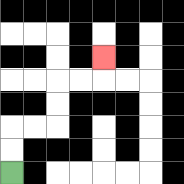{'start': '[0, 7]', 'end': '[4, 2]', 'path_directions': 'U,U,R,R,U,U,R,R,U', 'path_coordinates': '[[0, 7], [0, 6], [0, 5], [1, 5], [2, 5], [2, 4], [2, 3], [3, 3], [4, 3], [4, 2]]'}